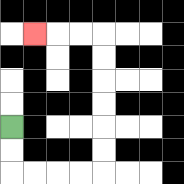{'start': '[0, 5]', 'end': '[1, 1]', 'path_directions': 'D,D,R,R,R,R,U,U,U,U,U,U,L,L,L', 'path_coordinates': '[[0, 5], [0, 6], [0, 7], [1, 7], [2, 7], [3, 7], [4, 7], [4, 6], [4, 5], [4, 4], [4, 3], [4, 2], [4, 1], [3, 1], [2, 1], [1, 1]]'}